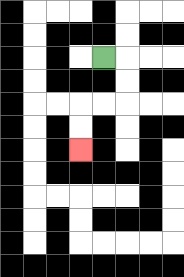{'start': '[4, 2]', 'end': '[3, 6]', 'path_directions': 'R,D,D,L,L,D,D', 'path_coordinates': '[[4, 2], [5, 2], [5, 3], [5, 4], [4, 4], [3, 4], [3, 5], [3, 6]]'}